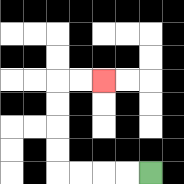{'start': '[6, 7]', 'end': '[4, 3]', 'path_directions': 'L,L,L,L,U,U,U,U,R,R', 'path_coordinates': '[[6, 7], [5, 7], [4, 7], [3, 7], [2, 7], [2, 6], [2, 5], [2, 4], [2, 3], [3, 3], [4, 3]]'}